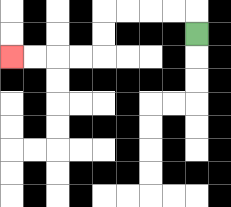{'start': '[8, 1]', 'end': '[0, 2]', 'path_directions': 'U,L,L,L,L,D,D,L,L,L,L', 'path_coordinates': '[[8, 1], [8, 0], [7, 0], [6, 0], [5, 0], [4, 0], [4, 1], [4, 2], [3, 2], [2, 2], [1, 2], [0, 2]]'}